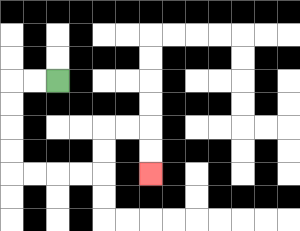{'start': '[2, 3]', 'end': '[6, 7]', 'path_directions': 'L,L,D,D,D,D,R,R,R,R,U,U,R,R,D,D', 'path_coordinates': '[[2, 3], [1, 3], [0, 3], [0, 4], [0, 5], [0, 6], [0, 7], [1, 7], [2, 7], [3, 7], [4, 7], [4, 6], [4, 5], [5, 5], [6, 5], [6, 6], [6, 7]]'}